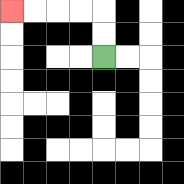{'start': '[4, 2]', 'end': '[0, 0]', 'path_directions': 'U,U,L,L,L,L', 'path_coordinates': '[[4, 2], [4, 1], [4, 0], [3, 0], [2, 0], [1, 0], [0, 0]]'}